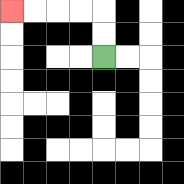{'start': '[4, 2]', 'end': '[0, 0]', 'path_directions': 'U,U,L,L,L,L', 'path_coordinates': '[[4, 2], [4, 1], [4, 0], [3, 0], [2, 0], [1, 0], [0, 0]]'}